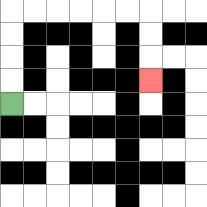{'start': '[0, 4]', 'end': '[6, 3]', 'path_directions': 'U,U,U,U,R,R,R,R,R,R,D,D,D', 'path_coordinates': '[[0, 4], [0, 3], [0, 2], [0, 1], [0, 0], [1, 0], [2, 0], [3, 0], [4, 0], [5, 0], [6, 0], [6, 1], [6, 2], [6, 3]]'}